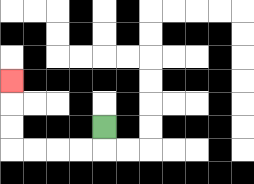{'start': '[4, 5]', 'end': '[0, 3]', 'path_directions': 'D,L,L,L,L,U,U,U', 'path_coordinates': '[[4, 5], [4, 6], [3, 6], [2, 6], [1, 6], [0, 6], [0, 5], [0, 4], [0, 3]]'}